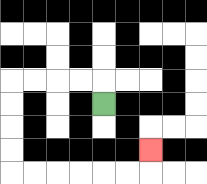{'start': '[4, 4]', 'end': '[6, 6]', 'path_directions': 'U,L,L,L,L,D,D,D,D,R,R,R,R,R,R,U', 'path_coordinates': '[[4, 4], [4, 3], [3, 3], [2, 3], [1, 3], [0, 3], [0, 4], [0, 5], [0, 6], [0, 7], [1, 7], [2, 7], [3, 7], [4, 7], [5, 7], [6, 7], [6, 6]]'}